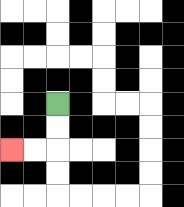{'start': '[2, 4]', 'end': '[0, 6]', 'path_directions': 'D,D,L,L', 'path_coordinates': '[[2, 4], [2, 5], [2, 6], [1, 6], [0, 6]]'}